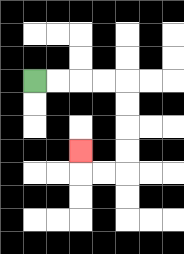{'start': '[1, 3]', 'end': '[3, 6]', 'path_directions': 'R,R,R,R,D,D,D,D,L,L,U', 'path_coordinates': '[[1, 3], [2, 3], [3, 3], [4, 3], [5, 3], [5, 4], [5, 5], [5, 6], [5, 7], [4, 7], [3, 7], [3, 6]]'}